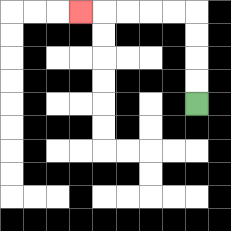{'start': '[8, 4]', 'end': '[3, 0]', 'path_directions': 'U,U,U,U,L,L,L,L,L', 'path_coordinates': '[[8, 4], [8, 3], [8, 2], [8, 1], [8, 0], [7, 0], [6, 0], [5, 0], [4, 0], [3, 0]]'}